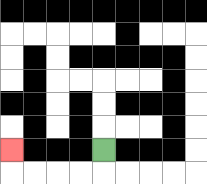{'start': '[4, 6]', 'end': '[0, 6]', 'path_directions': 'D,L,L,L,L,U', 'path_coordinates': '[[4, 6], [4, 7], [3, 7], [2, 7], [1, 7], [0, 7], [0, 6]]'}